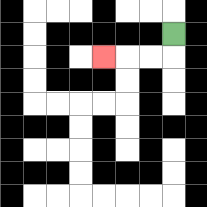{'start': '[7, 1]', 'end': '[4, 2]', 'path_directions': 'D,L,L,L', 'path_coordinates': '[[7, 1], [7, 2], [6, 2], [5, 2], [4, 2]]'}